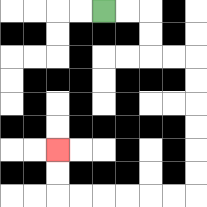{'start': '[4, 0]', 'end': '[2, 6]', 'path_directions': 'R,R,D,D,R,R,D,D,D,D,D,D,L,L,L,L,L,L,U,U', 'path_coordinates': '[[4, 0], [5, 0], [6, 0], [6, 1], [6, 2], [7, 2], [8, 2], [8, 3], [8, 4], [8, 5], [8, 6], [8, 7], [8, 8], [7, 8], [6, 8], [5, 8], [4, 8], [3, 8], [2, 8], [2, 7], [2, 6]]'}